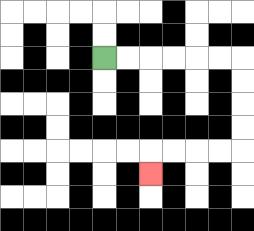{'start': '[4, 2]', 'end': '[6, 7]', 'path_directions': 'R,R,R,R,R,R,D,D,D,D,L,L,L,L,D', 'path_coordinates': '[[4, 2], [5, 2], [6, 2], [7, 2], [8, 2], [9, 2], [10, 2], [10, 3], [10, 4], [10, 5], [10, 6], [9, 6], [8, 6], [7, 6], [6, 6], [6, 7]]'}